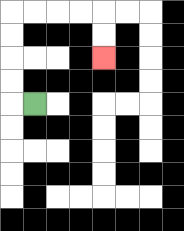{'start': '[1, 4]', 'end': '[4, 2]', 'path_directions': 'L,U,U,U,U,R,R,R,R,D,D', 'path_coordinates': '[[1, 4], [0, 4], [0, 3], [0, 2], [0, 1], [0, 0], [1, 0], [2, 0], [3, 0], [4, 0], [4, 1], [4, 2]]'}